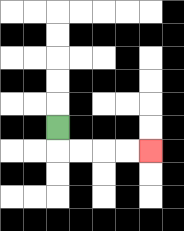{'start': '[2, 5]', 'end': '[6, 6]', 'path_directions': 'D,R,R,R,R', 'path_coordinates': '[[2, 5], [2, 6], [3, 6], [4, 6], [5, 6], [6, 6]]'}